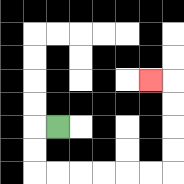{'start': '[2, 5]', 'end': '[6, 3]', 'path_directions': 'L,D,D,R,R,R,R,R,R,U,U,U,U,L', 'path_coordinates': '[[2, 5], [1, 5], [1, 6], [1, 7], [2, 7], [3, 7], [4, 7], [5, 7], [6, 7], [7, 7], [7, 6], [7, 5], [7, 4], [7, 3], [6, 3]]'}